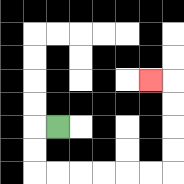{'start': '[2, 5]', 'end': '[6, 3]', 'path_directions': 'L,D,D,R,R,R,R,R,R,U,U,U,U,L', 'path_coordinates': '[[2, 5], [1, 5], [1, 6], [1, 7], [2, 7], [3, 7], [4, 7], [5, 7], [6, 7], [7, 7], [7, 6], [7, 5], [7, 4], [7, 3], [6, 3]]'}